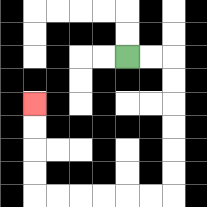{'start': '[5, 2]', 'end': '[1, 4]', 'path_directions': 'R,R,D,D,D,D,D,D,L,L,L,L,L,L,U,U,U,U', 'path_coordinates': '[[5, 2], [6, 2], [7, 2], [7, 3], [7, 4], [7, 5], [7, 6], [7, 7], [7, 8], [6, 8], [5, 8], [4, 8], [3, 8], [2, 8], [1, 8], [1, 7], [1, 6], [1, 5], [1, 4]]'}